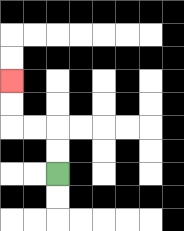{'start': '[2, 7]', 'end': '[0, 3]', 'path_directions': 'U,U,L,L,U,U', 'path_coordinates': '[[2, 7], [2, 6], [2, 5], [1, 5], [0, 5], [0, 4], [0, 3]]'}